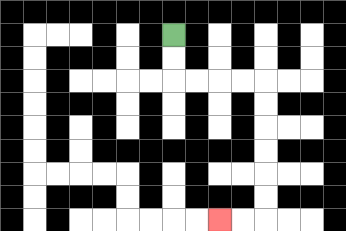{'start': '[7, 1]', 'end': '[9, 9]', 'path_directions': 'D,D,R,R,R,R,D,D,D,D,D,D,L,L', 'path_coordinates': '[[7, 1], [7, 2], [7, 3], [8, 3], [9, 3], [10, 3], [11, 3], [11, 4], [11, 5], [11, 6], [11, 7], [11, 8], [11, 9], [10, 9], [9, 9]]'}